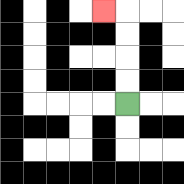{'start': '[5, 4]', 'end': '[4, 0]', 'path_directions': 'U,U,U,U,L', 'path_coordinates': '[[5, 4], [5, 3], [5, 2], [5, 1], [5, 0], [4, 0]]'}